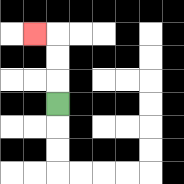{'start': '[2, 4]', 'end': '[1, 1]', 'path_directions': 'U,U,U,L', 'path_coordinates': '[[2, 4], [2, 3], [2, 2], [2, 1], [1, 1]]'}